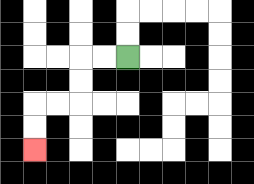{'start': '[5, 2]', 'end': '[1, 6]', 'path_directions': 'L,L,D,D,L,L,D,D', 'path_coordinates': '[[5, 2], [4, 2], [3, 2], [3, 3], [3, 4], [2, 4], [1, 4], [1, 5], [1, 6]]'}